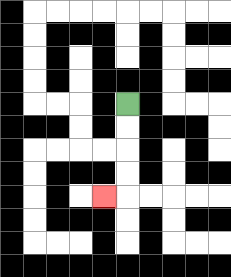{'start': '[5, 4]', 'end': '[4, 8]', 'path_directions': 'D,D,D,D,L', 'path_coordinates': '[[5, 4], [5, 5], [5, 6], [5, 7], [5, 8], [4, 8]]'}